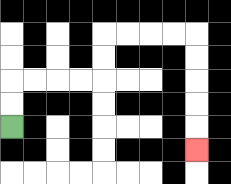{'start': '[0, 5]', 'end': '[8, 6]', 'path_directions': 'U,U,R,R,R,R,U,U,R,R,R,R,D,D,D,D,D', 'path_coordinates': '[[0, 5], [0, 4], [0, 3], [1, 3], [2, 3], [3, 3], [4, 3], [4, 2], [4, 1], [5, 1], [6, 1], [7, 1], [8, 1], [8, 2], [8, 3], [8, 4], [8, 5], [8, 6]]'}